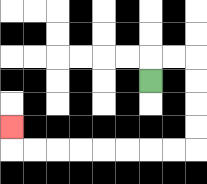{'start': '[6, 3]', 'end': '[0, 5]', 'path_directions': 'U,R,R,D,D,D,D,L,L,L,L,L,L,L,L,U', 'path_coordinates': '[[6, 3], [6, 2], [7, 2], [8, 2], [8, 3], [8, 4], [8, 5], [8, 6], [7, 6], [6, 6], [5, 6], [4, 6], [3, 6], [2, 6], [1, 6], [0, 6], [0, 5]]'}